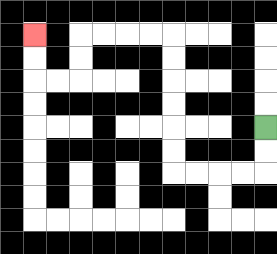{'start': '[11, 5]', 'end': '[1, 1]', 'path_directions': 'D,D,L,L,L,L,U,U,U,U,U,U,L,L,L,L,D,D,L,L,U,U', 'path_coordinates': '[[11, 5], [11, 6], [11, 7], [10, 7], [9, 7], [8, 7], [7, 7], [7, 6], [7, 5], [7, 4], [7, 3], [7, 2], [7, 1], [6, 1], [5, 1], [4, 1], [3, 1], [3, 2], [3, 3], [2, 3], [1, 3], [1, 2], [1, 1]]'}